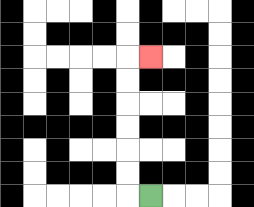{'start': '[6, 8]', 'end': '[6, 2]', 'path_directions': 'L,U,U,U,U,U,U,R', 'path_coordinates': '[[6, 8], [5, 8], [5, 7], [5, 6], [5, 5], [5, 4], [5, 3], [5, 2], [6, 2]]'}